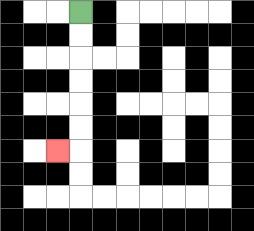{'start': '[3, 0]', 'end': '[2, 6]', 'path_directions': 'D,D,D,D,D,D,L', 'path_coordinates': '[[3, 0], [3, 1], [3, 2], [3, 3], [3, 4], [3, 5], [3, 6], [2, 6]]'}